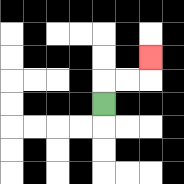{'start': '[4, 4]', 'end': '[6, 2]', 'path_directions': 'U,R,R,U', 'path_coordinates': '[[4, 4], [4, 3], [5, 3], [6, 3], [6, 2]]'}